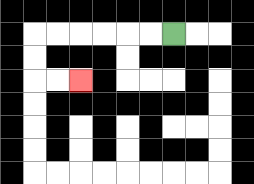{'start': '[7, 1]', 'end': '[3, 3]', 'path_directions': 'L,L,L,L,L,L,D,D,R,R', 'path_coordinates': '[[7, 1], [6, 1], [5, 1], [4, 1], [3, 1], [2, 1], [1, 1], [1, 2], [1, 3], [2, 3], [3, 3]]'}